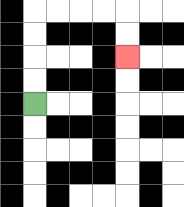{'start': '[1, 4]', 'end': '[5, 2]', 'path_directions': 'U,U,U,U,R,R,R,R,D,D', 'path_coordinates': '[[1, 4], [1, 3], [1, 2], [1, 1], [1, 0], [2, 0], [3, 0], [4, 0], [5, 0], [5, 1], [5, 2]]'}